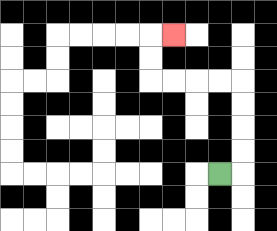{'start': '[9, 7]', 'end': '[7, 1]', 'path_directions': 'R,U,U,U,U,L,L,L,L,U,U,R', 'path_coordinates': '[[9, 7], [10, 7], [10, 6], [10, 5], [10, 4], [10, 3], [9, 3], [8, 3], [7, 3], [6, 3], [6, 2], [6, 1], [7, 1]]'}